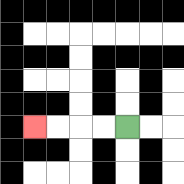{'start': '[5, 5]', 'end': '[1, 5]', 'path_directions': 'L,L,L,L', 'path_coordinates': '[[5, 5], [4, 5], [3, 5], [2, 5], [1, 5]]'}